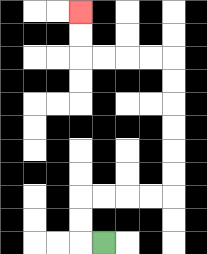{'start': '[4, 10]', 'end': '[3, 0]', 'path_directions': 'L,U,U,R,R,R,R,U,U,U,U,U,U,L,L,L,L,U,U', 'path_coordinates': '[[4, 10], [3, 10], [3, 9], [3, 8], [4, 8], [5, 8], [6, 8], [7, 8], [7, 7], [7, 6], [7, 5], [7, 4], [7, 3], [7, 2], [6, 2], [5, 2], [4, 2], [3, 2], [3, 1], [3, 0]]'}